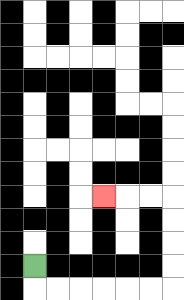{'start': '[1, 11]', 'end': '[4, 8]', 'path_directions': 'D,R,R,R,R,R,R,U,U,U,U,L,L,L', 'path_coordinates': '[[1, 11], [1, 12], [2, 12], [3, 12], [4, 12], [5, 12], [6, 12], [7, 12], [7, 11], [7, 10], [7, 9], [7, 8], [6, 8], [5, 8], [4, 8]]'}